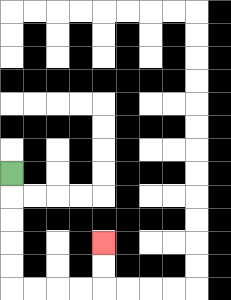{'start': '[0, 7]', 'end': '[4, 10]', 'path_directions': 'D,D,D,D,D,R,R,R,R,U,U', 'path_coordinates': '[[0, 7], [0, 8], [0, 9], [0, 10], [0, 11], [0, 12], [1, 12], [2, 12], [3, 12], [4, 12], [4, 11], [4, 10]]'}